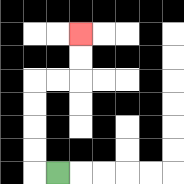{'start': '[2, 7]', 'end': '[3, 1]', 'path_directions': 'L,U,U,U,U,R,R,U,U', 'path_coordinates': '[[2, 7], [1, 7], [1, 6], [1, 5], [1, 4], [1, 3], [2, 3], [3, 3], [3, 2], [3, 1]]'}